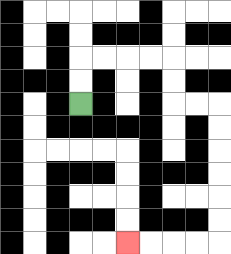{'start': '[3, 4]', 'end': '[5, 10]', 'path_directions': 'U,U,R,R,R,R,D,D,R,R,D,D,D,D,D,D,L,L,L,L', 'path_coordinates': '[[3, 4], [3, 3], [3, 2], [4, 2], [5, 2], [6, 2], [7, 2], [7, 3], [7, 4], [8, 4], [9, 4], [9, 5], [9, 6], [9, 7], [9, 8], [9, 9], [9, 10], [8, 10], [7, 10], [6, 10], [5, 10]]'}